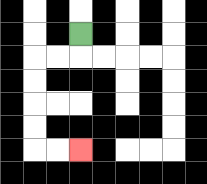{'start': '[3, 1]', 'end': '[3, 6]', 'path_directions': 'D,L,L,D,D,D,D,R,R', 'path_coordinates': '[[3, 1], [3, 2], [2, 2], [1, 2], [1, 3], [1, 4], [1, 5], [1, 6], [2, 6], [3, 6]]'}